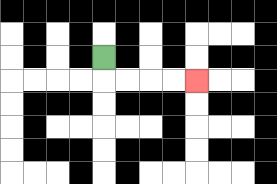{'start': '[4, 2]', 'end': '[8, 3]', 'path_directions': 'D,R,R,R,R', 'path_coordinates': '[[4, 2], [4, 3], [5, 3], [6, 3], [7, 3], [8, 3]]'}